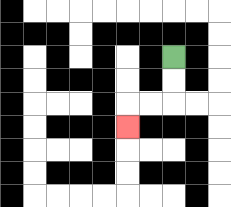{'start': '[7, 2]', 'end': '[5, 5]', 'path_directions': 'D,D,L,L,D', 'path_coordinates': '[[7, 2], [7, 3], [7, 4], [6, 4], [5, 4], [5, 5]]'}